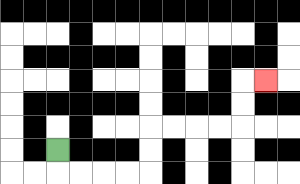{'start': '[2, 6]', 'end': '[11, 3]', 'path_directions': 'D,R,R,R,R,U,U,R,R,R,R,U,U,R', 'path_coordinates': '[[2, 6], [2, 7], [3, 7], [4, 7], [5, 7], [6, 7], [6, 6], [6, 5], [7, 5], [8, 5], [9, 5], [10, 5], [10, 4], [10, 3], [11, 3]]'}